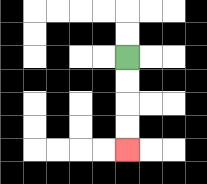{'start': '[5, 2]', 'end': '[5, 6]', 'path_directions': 'D,D,D,D', 'path_coordinates': '[[5, 2], [5, 3], [5, 4], [5, 5], [5, 6]]'}